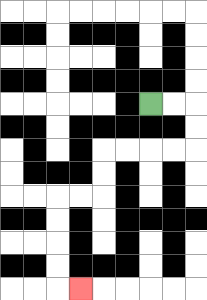{'start': '[6, 4]', 'end': '[3, 12]', 'path_directions': 'R,R,D,D,L,L,L,L,D,D,L,L,D,D,D,D,R', 'path_coordinates': '[[6, 4], [7, 4], [8, 4], [8, 5], [8, 6], [7, 6], [6, 6], [5, 6], [4, 6], [4, 7], [4, 8], [3, 8], [2, 8], [2, 9], [2, 10], [2, 11], [2, 12], [3, 12]]'}